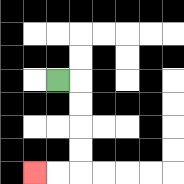{'start': '[2, 3]', 'end': '[1, 7]', 'path_directions': 'R,D,D,D,D,L,L', 'path_coordinates': '[[2, 3], [3, 3], [3, 4], [3, 5], [3, 6], [3, 7], [2, 7], [1, 7]]'}